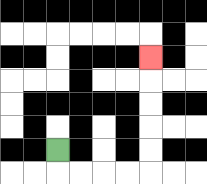{'start': '[2, 6]', 'end': '[6, 2]', 'path_directions': 'D,R,R,R,R,U,U,U,U,U', 'path_coordinates': '[[2, 6], [2, 7], [3, 7], [4, 7], [5, 7], [6, 7], [6, 6], [6, 5], [6, 4], [6, 3], [6, 2]]'}